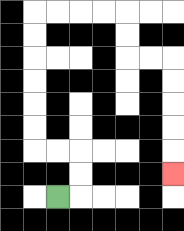{'start': '[2, 8]', 'end': '[7, 7]', 'path_directions': 'R,U,U,L,L,U,U,U,U,U,U,R,R,R,R,D,D,R,R,D,D,D,D,D', 'path_coordinates': '[[2, 8], [3, 8], [3, 7], [3, 6], [2, 6], [1, 6], [1, 5], [1, 4], [1, 3], [1, 2], [1, 1], [1, 0], [2, 0], [3, 0], [4, 0], [5, 0], [5, 1], [5, 2], [6, 2], [7, 2], [7, 3], [7, 4], [7, 5], [7, 6], [7, 7]]'}